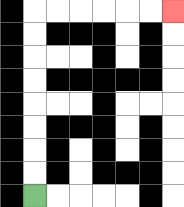{'start': '[1, 8]', 'end': '[7, 0]', 'path_directions': 'U,U,U,U,U,U,U,U,R,R,R,R,R,R', 'path_coordinates': '[[1, 8], [1, 7], [1, 6], [1, 5], [1, 4], [1, 3], [1, 2], [1, 1], [1, 0], [2, 0], [3, 0], [4, 0], [5, 0], [6, 0], [7, 0]]'}